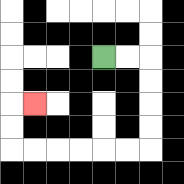{'start': '[4, 2]', 'end': '[1, 4]', 'path_directions': 'R,R,D,D,D,D,L,L,L,L,L,L,U,U,R', 'path_coordinates': '[[4, 2], [5, 2], [6, 2], [6, 3], [6, 4], [6, 5], [6, 6], [5, 6], [4, 6], [3, 6], [2, 6], [1, 6], [0, 6], [0, 5], [0, 4], [1, 4]]'}